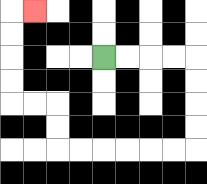{'start': '[4, 2]', 'end': '[1, 0]', 'path_directions': 'R,R,R,R,D,D,D,D,L,L,L,L,L,L,U,U,L,L,U,U,U,U,R', 'path_coordinates': '[[4, 2], [5, 2], [6, 2], [7, 2], [8, 2], [8, 3], [8, 4], [8, 5], [8, 6], [7, 6], [6, 6], [5, 6], [4, 6], [3, 6], [2, 6], [2, 5], [2, 4], [1, 4], [0, 4], [0, 3], [0, 2], [0, 1], [0, 0], [1, 0]]'}